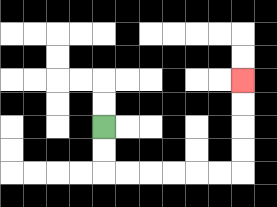{'start': '[4, 5]', 'end': '[10, 3]', 'path_directions': 'D,D,R,R,R,R,R,R,U,U,U,U', 'path_coordinates': '[[4, 5], [4, 6], [4, 7], [5, 7], [6, 7], [7, 7], [8, 7], [9, 7], [10, 7], [10, 6], [10, 5], [10, 4], [10, 3]]'}